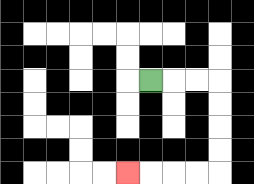{'start': '[6, 3]', 'end': '[5, 7]', 'path_directions': 'R,R,R,D,D,D,D,L,L,L,L', 'path_coordinates': '[[6, 3], [7, 3], [8, 3], [9, 3], [9, 4], [9, 5], [9, 6], [9, 7], [8, 7], [7, 7], [6, 7], [5, 7]]'}